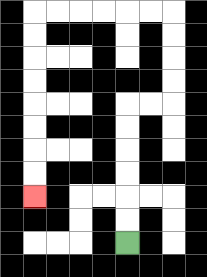{'start': '[5, 10]', 'end': '[1, 8]', 'path_directions': 'U,U,U,U,U,U,R,R,U,U,U,U,L,L,L,L,L,L,D,D,D,D,D,D,D,D', 'path_coordinates': '[[5, 10], [5, 9], [5, 8], [5, 7], [5, 6], [5, 5], [5, 4], [6, 4], [7, 4], [7, 3], [7, 2], [7, 1], [7, 0], [6, 0], [5, 0], [4, 0], [3, 0], [2, 0], [1, 0], [1, 1], [1, 2], [1, 3], [1, 4], [1, 5], [1, 6], [1, 7], [1, 8]]'}